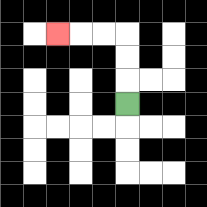{'start': '[5, 4]', 'end': '[2, 1]', 'path_directions': 'U,U,U,L,L,L', 'path_coordinates': '[[5, 4], [5, 3], [5, 2], [5, 1], [4, 1], [3, 1], [2, 1]]'}